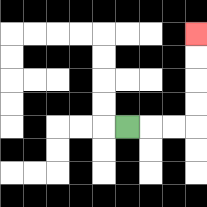{'start': '[5, 5]', 'end': '[8, 1]', 'path_directions': 'R,R,R,U,U,U,U', 'path_coordinates': '[[5, 5], [6, 5], [7, 5], [8, 5], [8, 4], [8, 3], [8, 2], [8, 1]]'}